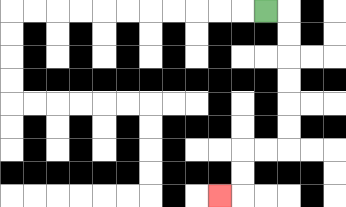{'start': '[11, 0]', 'end': '[9, 8]', 'path_directions': 'R,D,D,D,D,D,D,L,L,D,D,L', 'path_coordinates': '[[11, 0], [12, 0], [12, 1], [12, 2], [12, 3], [12, 4], [12, 5], [12, 6], [11, 6], [10, 6], [10, 7], [10, 8], [9, 8]]'}